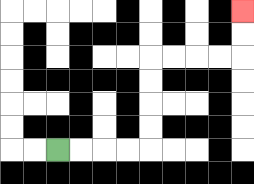{'start': '[2, 6]', 'end': '[10, 0]', 'path_directions': 'R,R,R,R,U,U,U,U,R,R,R,R,U,U', 'path_coordinates': '[[2, 6], [3, 6], [4, 6], [5, 6], [6, 6], [6, 5], [6, 4], [6, 3], [6, 2], [7, 2], [8, 2], [9, 2], [10, 2], [10, 1], [10, 0]]'}